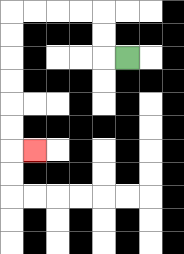{'start': '[5, 2]', 'end': '[1, 6]', 'path_directions': 'L,U,U,L,L,L,L,D,D,D,D,D,D,R', 'path_coordinates': '[[5, 2], [4, 2], [4, 1], [4, 0], [3, 0], [2, 0], [1, 0], [0, 0], [0, 1], [0, 2], [0, 3], [0, 4], [0, 5], [0, 6], [1, 6]]'}